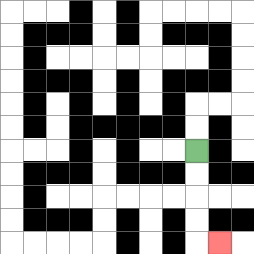{'start': '[8, 6]', 'end': '[9, 10]', 'path_directions': 'D,D,D,D,R', 'path_coordinates': '[[8, 6], [8, 7], [8, 8], [8, 9], [8, 10], [9, 10]]'}